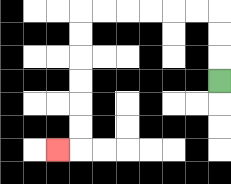{'start': '[9, 3]', 'end': '[2, 6]', 'path_directions': 'U,U,U,L,L,L,L,L,L,D,D,D,D,D,D,L', 'path_coordinates': '[[9, 3], [9, 2], [9, 1], [9, 0], [8, 0], [7, 0], [6, 0], [5, 0], [4, 0], [3, 0], [3, 1], [3, 2], [3, 3], [3, 4], [3, 5], [3, 6], [2, 6]]'}